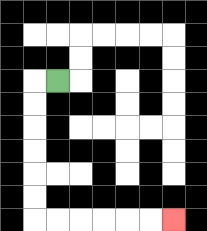{'start': '[2, 3]', 'end': '[7, 9]', 'path_directions': 'L,D,D,D,D,D,D,R,R,R,R,R,R', 'path_coordinates': '[[2, 3], [1, 3], [1, 4], [1, 5], [1, 6], [1, 7], [1, 8], [1, 9], [2, 9], [3, 9], [4, 9], [5, 9], [6, 9], [7, 9]]'}